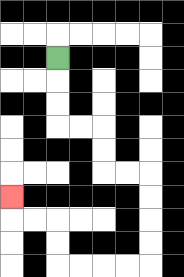{'start': '[2, 2]', 'end': '[0, 8]', 'path_directions': 'D,D,D,R,R,D,D,R,R,D,D,D,D,L,L,L,L,U,U,L,L,U', 'path_coordinates': '[[2, 2], [2, 3], [2, 4], [2, 5], [3, 5], [4, 5], [4, 6], [4, 7], [5, 7], [6, 7], [6, 8], [6, 9], [6, 10], [6, 11], [5, 11], [4, 11], [3, 11], [2, 11], [2, 10], [2, 9], [1, 9], [0, 9], [0, 8]]'}